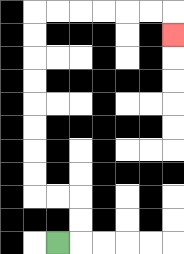{'start': '[2, 10]', 'end': '[7, 1]', 'path_directions': 'R,U,U,L,L,U,U,U,U,U,U,U,U,R,R,R,R,R,R,D', 'path_coordinates': '[[2, 10], [3, 10], [3, 9], [3, 8], [2, 8], [1, 8], [1, 7], [1, 6], [1, 5], [1, 4], [1, 3], [1, 2], [1, 1], [1, 0], [2, 0], [3, 0], [4, 0], [5, 0], [6, 0], [7, 0], [7, 1]]'}